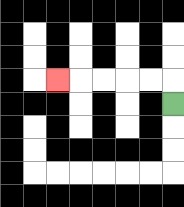{'start': '[7, 4]', 'end': '[2, 3]', 'path_directions': 'U,L,L,L,L,L', 'path_coordinates': '[[7, 4], [7, 3], [6, 3], [5, 3], [4, 3], [3, 3], [2, 3]]'}